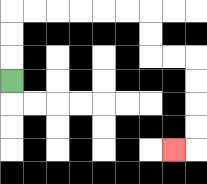{'start': '[0, 3]', 'end': '[7, 6]', 'path_directions': 'U,U,U,R,R,R,R,R,R,D,D,R,R,D,D,D,D,L', 'path_coordinates': '[[0, 3], [0, 2], [0, 1], [0, 0], [1, 0], [2, 0], [3, 0], [4, 0], [5, 0], [6, 0], [6, 1], [6, 2], [7, 2], [8, 2], [8, 3], [8, 4], [8, 5], [8, 6], [7, 6]]'}